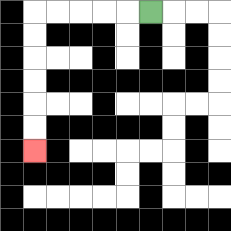{'start': '[6, 0]', 'end': '[1, 6]', 'path_directions': 'L,L,L,L,L,D,D,D,D,D,D', 'path_coordinates': '[[6, 0], [5, 0], [4, 0], [3, 0], [2, 0], [1, 0], [1, 1], [1, 2], [1, 3], [1, 4], [1, 5], [1, 6]]'}